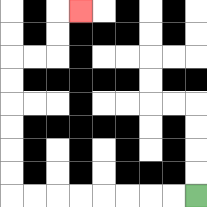{'start': '[8, 8]', 'end': '[3, 0]', 'path_directions': 'L,L,L,L,L,L,L,L,U,U,U,U,U,U,R,R,U,U,R', 'path_coordinates': '[[8, 8], [7, 8], [6, 8], [5, 8], [4, 8], [3, 8], [2, 8], [1, 8], [0, 8], [0, 7], [0, 6], [0, 5], [0, 4], [0, 3], [0, 2], [1, 2], [2, 2], [2, 1], [2, 0], [3, 0]]'}